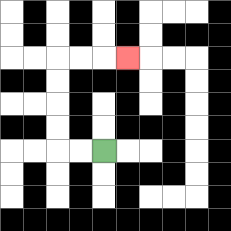{'start': '[4, 6]', 'end': '[5, 2]', 'path_directions': 'L,L,U,U,U,U,R,R,R', 'path_coordinates': '[[4, 6], [3, 6], [2, 6], [2, 5], [2, 4], [2, 3], [2, 2], [3, 2], [4, 2], [5, 2]]'}